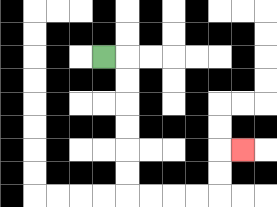{'start': '[4, 2]', 'end': '[10, 6]', 'path_directions': 'R,D,D,D,D,D,D,R,R,R,R,U,U,R', 'path_coordinates': '[[4, 2], [5, 2], [5, 3], [5, 4], [5, 5], [5, 6], [5, 7], [5, 8], [6, 8], [7, 8], [8, 8], [9, 8], [9, 7], [9, 6], [10, 6]]'}